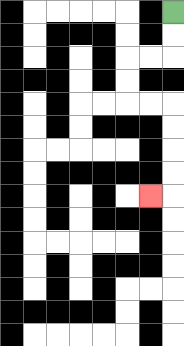{'start': '[7, 0]', 'end': '[6, 8]', 'path_directions': 'D,D,L,L,D,D,R,R,D,D,D,D,L', 'path_coordinates': '[[7, 0], [7, 1], [7, 2], [6, 2], [5, 2], [5, 3], [5, 4], [6, 4], [7, 4], [7, 5], [7, 6], [7, 7], [7, 8], [6, 8]]'}